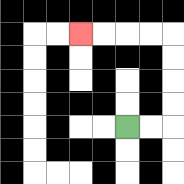{'start': '[5, 5]', 'end': '[3, 1]', 'path_directions': 'R,R,U,U,U,U,L,L,L,L', 'path_coordinates': '[[5, 5], [6, 5], [7, 5], [7, 4], [7, 3], [7, 2], [7, 1], [6, 1], [5, 1], [4, 1], [3, 1]]'}